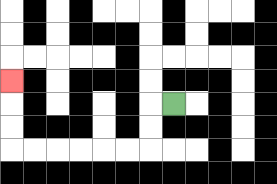{'start': '[7, 4]', 'end': '[0, 3]', 'path_directions': 'L,D,D,L,L,L,L,L,L,U,U,U', 'path_coordinates': '[[7, 4], [6, 4], [6, 5], [6, 6], [5, 6], [4, 6], [3, 6], [2, 6], [1, 6], [0, 6], [0, 5], [0, 4], [0, 3]]'}